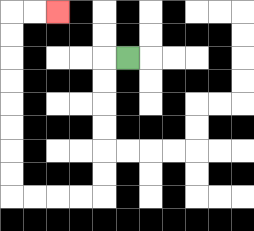{'start': '[5, 2]', 'end': '[2, 0]', 'path_directions': 'L,D,D,D,D,D,D,L,L,L,L,U,U,U,U,U,U,U,U,R,R', 'path_coordinates': '[[5, 2], [4, 2], [4, 3], [4, 4], [4, 5], [4, 6], [4, 7], [4, 8], [3, 8], [2, 8], [1, 8], [0, 8], [0, 7], [0, 6], [0, 5], [0, 4], [0, 3], [0, 2], [0, 1], [0, 0], [1, 0], [2, 0]]'}